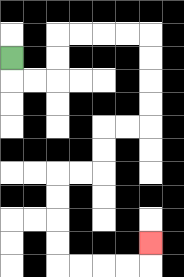{'start': '[0, 2]', 'end': '[6, 10]', 'path_directions': 'D,R,R,U,U,R,R,R,R,D,D,D,D,L,L,D,D,L,L,D,D,D,D,R,R,R,R,U', 'path_coordinates': '[[0, 2], [0, 3], [1, 3], [2, 3], [2, 2], [2, 1], [3, 1], [4, 1], [5, 1], [6, 1], [6, 2], [6, 3], [6, 4], [6, 5], [5, 5], [4, 5], [4, 6], [4, 7], [3, 7], [2, 7], [2, 8], [2, 9], [2, 10], [2, 11], [3, 11], [4, 11], [5, 11], [6, 11], [6, 10]]'}